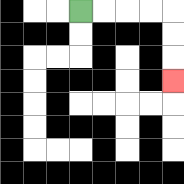{'start': '[3, 0]', 'end': '[7, 3]', 'path_directions': 'R,R,R,R,D,D,D', 'path_coordinates': '[[3, 0], [4, 0], [5, 0], [6, 0], [7, 0], [7, 1], [7, 2], [7, 3]]'}